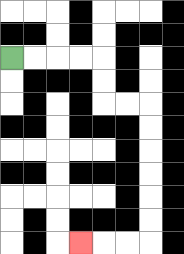{'start': '[0, 2]', 'end': '[3, 10]', 'path_directions': 'R,R,R,R,D,D,R,R,D,D,D,D,D,D,L,L,L', 'path_coordinates': '[[0, 2], [1, 2], [2, 2], [3, 2], [4, 2], [4, 3], [4, 4], [5, 4], [6, 4], [6, 5], [6, 6], [6, 7], [6, 8], [6, 9], [6, 10], [5, 10], [4, 10], [3, 10]]'}